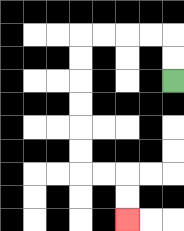{'start': '[7, 3]', 'end': '[5, 9]', 'path_directions': 'U,U,L,L,L,L,D,D,D,D,D,D,R,R,D,D', 'path_coordinates': '[[7, 3], [7, 2], [7, 1], [6, 1], [5, 1], [4, 1], [3, 1], [3, 2], [3, 3], [3, 4], [3, 5], [3, 6], [3, 7], [4, 7], [5, 7], [5, 8], [5, 9]]'}